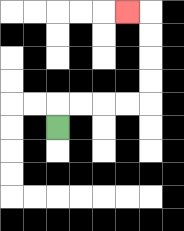{'start': '[2, 5]', 'end': '[5, 0]', 'path_directions': 'U,R,R,R,R,U,U,U,U,L', 'path_coordinates': '[[2, 5], [2, 4], [3, 4], [4, 4], [5, 4], [6, 4], [6, 3], [6, 2], [6, 1], [6, 0], [5, 0]]'}